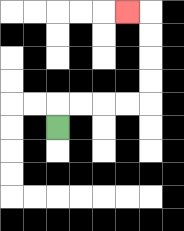{'start': '[2, 5]', 'end': '[5, 0]', 'path_directions': 'U,R,R,R,R,U,U,U,U,L', 'path_coordinates': '[[2, 5], [2, 4], [3, 4], [4, 4], [5, 4], [6, 4], [6, 3], [6, 2], [6, 1], [6, 0], [5, 0]]'}